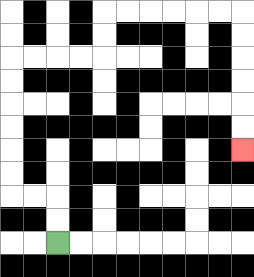{'start': '[2, 10]', 'end': '[10, 6]', 'path_directions': 'U,U,L,L,U,U,U,U,U,U,R,R,R,R,U,U,R,R,R,R,R,R,D,D,D,D,D,D', 'path_coordinates': '[[2, 10], [2, 9], [2, 8], [1, 8], [0, 8], [0, 7], [0, 6], [0, 5], [0, 4], [0, 3], [0, 2], [1, 2], [2, 2], [3, 2], [4, 2], [4, 1], [4, 0], [5, 0], [6, 0], [7, 0], [8, 0], [9, 0], [10, 0], [10, 1], [10, 2], [10, 3], [10, 4], [10, 5], [10, 6]]'}